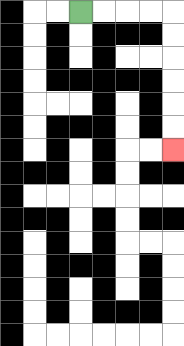{'start': '[3, 0]', 'end': '[7, 6]', 'path_directions': 'R,R,R,R,D,D,D,D,D,D', 'path_coordinates': '[[3, 0], [4, 0], [5, 0], [6, 0], [7, 0], [7, 1], [7, 2], [7, 3], [7, 4], [7, 5], [7, 6]]'}